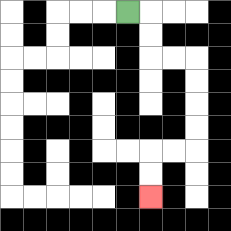{'start': '[5, 0]', 'end': '[6, 8]', 'path_directions': 'R,D,D,R,R,D,D,D,D,L,L,D,D', 'path_coordinates': '[[5, 0], [6, 0], [6, 1], [6, 2], [7, 2], [8, 2], [8, 3], [8, 4], [8, 5], [8, 6], [7, 6], [6, 6], [6, 7], [6, 8]]'}